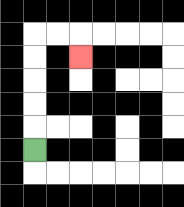{'start': '[1, 6]', 'end': '[3, 2]', 'path_directions': 'U,U,U,U,U,R,R,D', 'path_coordinates': '[[1, 6], [1, 5], [1, 4], [1, 3], [1, 2], [1, 1], [2, 1], [3, 1], [3, 2]]'}